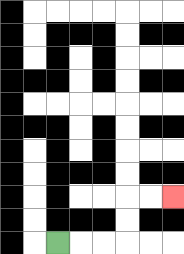{'start': '[2, 10]', 'end': '[7, 8]', 'path_directions': 'R,R,R,U,U,R,R', 'path_coordinates': '[[2, 10], [3, 10], [4, 10], [5, 10], [5, 9], [5, 8], [6, 8], [7, 8]]'}